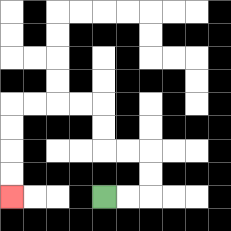{'start': '[4, 8]', 'end': '[0, 8]', 'path_directions': 'R,R,U,U,L,L,U,U,L,L,L,L,D,D,D,D', 'path_coordinates': '[[4, 8], [5, 8], [6, 8], [6, 7], [6, 6], [5, 6], [4, 6], [4, 5], [4, 4], [3, 4], [2, 4], [1, 4], [0, 4], [0, 5], [0, 6], [0, 7], [0, 8]]'}